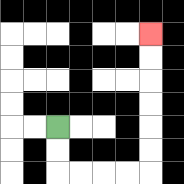{'start': '[2, 5]', 'end': '[6, 1]', 'path_directions': 'D,D,R,R,R,R,U,U,U,U,U,U', 'path_coordinates': '[[2, 5], [2, 6], [2, 7], [3, 7], [4, 7], [5, 7], [6, 7], [6, 6], [6, 5], [6, 4], [6, 3], [6, 2], [6, 1]]'}